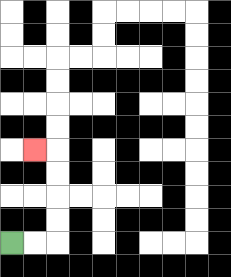{'start': '[0, 10]', 'end': '[1, 6]', 'path_directions': 'R,R,U,U,U,U,L', 'path_coordinates': '[[0, 10], [1, 10], [2, 10], [2, 9], [2, 8], [2, 7], [2, 6], [1, 6]]'}